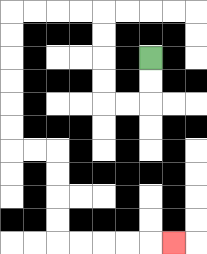{'start': '[6, 2]', 'end': '[7, 10]', 'path_directions': 'D,D,L,L,U,U,U,U,L,L,L,L,D,D,D,D,D,D,R,R,D,D,D,D,R,R,R,R,R', 'path_coordinates': '[[6, 2], [6, 3], [6, 4], [5, 4], [4, 4], [4, 3], [4, 2], [4, 1], [4, 0], [3, 0], [2, 0], [1, 0], [0, 0], [0, 1], [0, 2], [0, 3], [0, 4], [0, 5], [0, 6], [1, 6], [2, 6], [2, 7], [2, 8], [2, 9], [2, 10], [3, 10], [4, 10], [5, 10], [6, 10], [7, 10]]'}